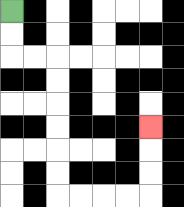{'start': '[0, 0]', 'end': '[6, 5]', 'path_directions': 'D,D,R,R,D,D,D,D,D,D,R,R,R,R,U,U,U', 'path_coordinates': '[[0, 0], [0, 1], [0, 2], [1, 2], [2, 2], [2, 3], [2, 4], [2, 5], [2, 6], [2, 7], [2, 8], [3, 8], [4, 8], [5, 8], [6, 8], [6, 7], [6, 6], [6, 5]]'}